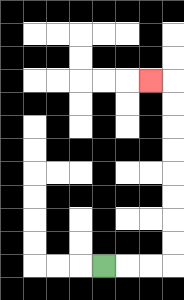{'start': '[4, 11]', 'end': '[6, 3]', 'path_directions': 'R,R,R,U,U,U,U,U,U,U,U,L', 'path_coordinates': '[[4, 11], [5, 11], [6, 11], [7, 11], [7, 10], [7, 9], [7, 8], [7, 7], [7, 6], [7, 5], [7, 4], [7, 3], [6, 3]]'}